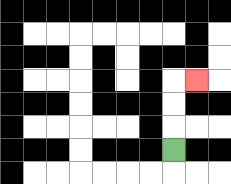{'start': '[7, 6]', 'end': '[8, 3]', 'path_directions': 'U,U,U,R', 'path_coordinates': '[[7, 6], [7, 5], [7, 4], [7, 3], [8, 3]]'}